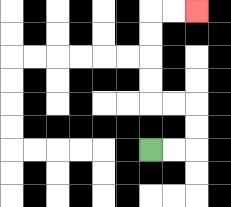{'start': '[6, 6]', 'end': '[8, 0]', 'path_directions': 'R,R,U,U,L,L,U,U,U,U,R,R', 'path_coordinates': '[[6, 6], [7, 6], [8, 6], [8, 5], [8, 4], [7, 4], [6, 4], [6, 3], [6, 2], [6, 1], [6, 0], [7, 0], [8, 0]]'}